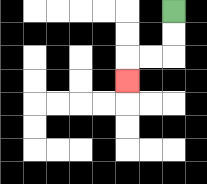{'start': '[7, 0]', 'end': '[5, 3]', 'path_directions': 'D,D,L,L,D', 'path_coordinates': '[[7, 0], [7, 1], [7, 2], [6, 2], [5, 2], [5, 3]]'}